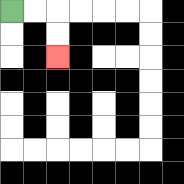{'start': '[0, 0]', 'end': '[2, 2]', 'path_directions': 'R,R,D,D', 'path_coordinates': '[[0, 0], [1, 0], [2, 0], [2, 1], [2, 2]]'}